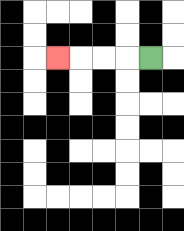{'start': '[6, 2]', 'end': '[2, 2]', 'path_directions': 'L,L,L,L', 'path_coordinates': '[[6, 2], [5, 2], [4, 2], [3, 2], [2, 2]]'}